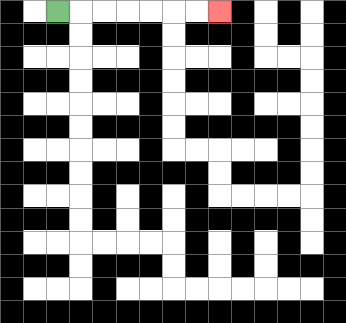{'start': '[2, 0]', 'end': '[9, 0]', 'path_directions': 'R,R,R,R,R,R,R', 'path_coordinates': '[[2, 0], [3, 0], [4, 0], [5, 0], [6, 0], [7, 0], [8, 0], [9, 0]]'}